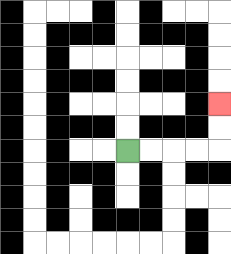{'start': '[5, 6]', 'end': '[9, 4]', 'path_directions': 'R,R,R,R,U,U', 'path_coordinates': '[[5, 6], [6, 6], [7, 6], [8, 6], [9, 6], [9, 5], [9, 4]]'}